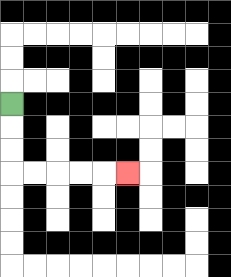{'start': '[0, 4]', 'end': '[5, 7]', 'path_directions': 'D,D,D,R,R,R,R,R', 'path_coordinates': '[[0, 4], [0, 5], [0, 6], [0, 7], [1, 7], [2, 7], [3, 7], [4, 7], [5, 7]]'}